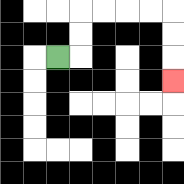{'start': '[2, 2]', 'end': '[7, 3]', 'path_directions': 'R,U,U,R,R,R,R,D,D,D', 'path_coordinates': '[[2, 2], [3, 2], [3, 1], [3, 0], [4, 0], [5, 0], [6, 0], [7, 0], [7, 1], [7, 2], [7, 3]]'}